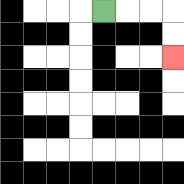{'start': '[4, 0]', 'end': '[7, 2]', 'path_directions': 'R,R,R,D,D', 'path_coordinates': '[[4, 0], [5, 0], [6, 0], [7, 0], [7, 1], [7, 2]]'}